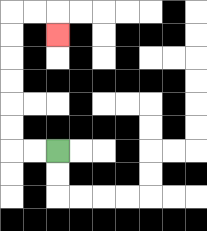{'start': '[2, 6]', 'end': '[2, 1]', 'path_directions': 'L,L,U,U,U,U,U,U,R,R,D', 'path_coordinates': '[[2, 6], [1, 6], [0, 6], [0, 5], [0, 4], [0, 3], [0, 2], [0, 1], [0, 0], [1, 0], [2, 0], [2, 1]]'}